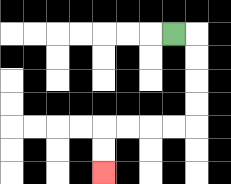{'start': '[7, 1]', 'end': '[4, 7]', 'path_directions': 'R,D,D,D,D,L,L,L,L,D,D', 'path_coordinates': '[[7, 1], [8, 1], [8, 2], [8, 3], [8, 4], [8, 5], [7, 5], [6, 5], [5, 5], [4, 5], [4, 6], [4, 7]]'}